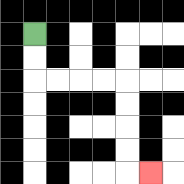{'start': '[1, 1]', 'end': '[6, 7]', 'path_directions': 'D,D,R,R,R,R,D,D,D,D,R', 'path_coordinates': '[[1, 1], [1, 2], [1, 3], [2, 3], [3, 3], [4, 3], [5, 3], [5, 4], [5, 5], [5, 6], [5, 7], [6, 7]]'}